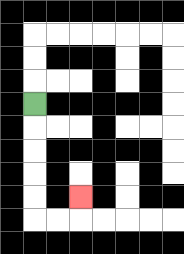{'start': '[1, 4]', 'end': '[3, 8]', 'path_directions': 'D,D,D,D,D,R,R,U', 'path_coordinates': '[[1, 4], [1, 5], [1, 6], [1, 7], [1, 8], [1, 9], [2, 9], [3, 9], [3, 8]]'}